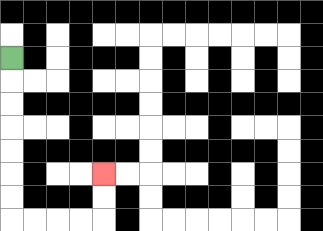{'start': '[0, 2]', 'end': '[4, 7]', 'path_directions': 'D,D,D,D,D,D,D,R,R,R,R,U,U', 'path_coordinates': '[[0, 2], [0, 3], [0, 4], [0, 5], [0, 6], [0, 7], [0, 8], [0, 9], [1, 9], [2, 9], [3, 9], [4, 9], [4, 8], [4, 7]]'}